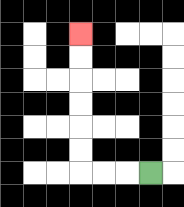{'start': '[6, 7]', 'end': '[3, 1]', 'path_directions': 'L,L,L,U,U,U,U,U,U', 'path_coordinates': '[[6, 7], [5, 7], [4, 7], [3, 7], [3, 6], [3, 5], [3, 4], [3, 3], [3, 2], [3, 1]]'}